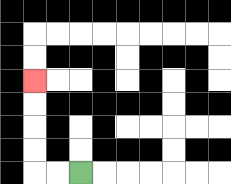{'start': '[3, 7]', 'end': '[1, 3]', 'path_directions': 'L,L,U,U,U,U', 'path_coordinates': '[[3, 7], [2, 7], [1, 7], [1, 6], [1, 5], [1, 4], [1, 3]]'}